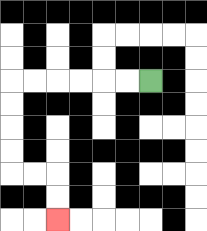{'start': '[6, 3]', 'end': '[2, 9]', 'path_directions': 'L,L,L,L,L,L,D,D,D,D,R,R,D,D', 'path_coordinates': '[[6, 3], [5, 3], [4, 3], [3, 3], [2, 3], [1, 3], [0, 3], [0, 4], [0, 5], [0, 6], [0, 7], [1, 7], [2, 7], [2, 8], [2, 9]]'}